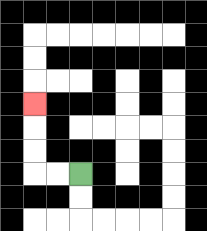{'start': '[3, 7]', 'end': '[1, 4]', 'path_directions': 'L,L,U,U,U', 'path_coordinates': '[[3, 7], [2, 7], [1, 7], [1, 6], [1, 5], [1, 4]]'}